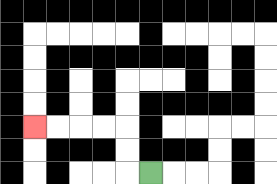{'start': '[6, 7]', 'end': '[1, 5]', 'path_directions': 'L,U,U,L,L,L,L', 'path_coordinates': '[[6, 7], [5, 7], [5, 6], [5, 5], [4, 5], [3, 5], [2, 5], [1, 5]]'}